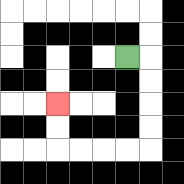{'start': '[5, 2]', 'end': '[2, 4]', 'path_directions': 'R,D,D,D,D,L,L,L,L,U,U', 'path_coordinates': '[[5, 2], [6, 2], [6, 3], [6, 4], [6, 5], [6, 6], [5, 6], [4, 6], [3, 6], [2, 6], [2, 5], [2, 4]]'}